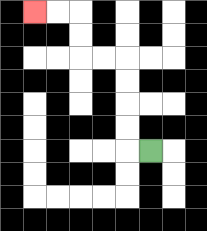{'start': '[6, 6]', 'end': '[1, 0]', 'path_directions': 'L,U,U,U,U,L,L,U,U,L,L', 'path_coordinates': '[[6, 6], [5, 6], [5, 5], [5, 4], [5, 3], [5, 2], [4, 2], [3, 2], [3, 1], [3, 0], [2, 0], [1, 0]]'}